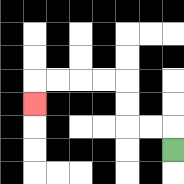{'start': '[7, 6]', 'end': '[1, 4]', 'path_directions': 'U,L,L,U,U,L,L,L,L,D', 'path_coordinates': '[[7, 6], [7, 5], [6, 5], [5, 5], [5, 4], [5, 3], [4, 3], [3, 3], [2, 3], [1, 3], [1, 4]]'}